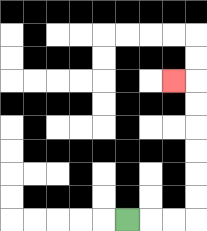{'start': '[5, 9]', 'end': '[7, 3]', 'path_directions': 'R,R,R,U,U,U,U,U,U,L', 'path_coordinates': '[[5, 9], [6, 9], [7, 9], [8, 9], [8, 8], [8, 7], [8, 6], [8, 5], [8, 4], [8, 3], [7, 3]]'}